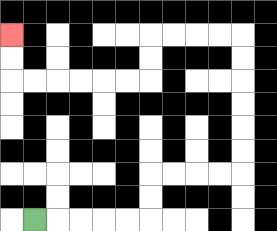{'start': '[1, 9]', 'end': '[0, 1]', 'path_directions': 'R,R,R,R,R,U,U,R,R,R,R,U,U,U,U,U,U,L,L,L,L,D,D,L,L,L,L,L,L,U,U', 'path_coordinates': '[[1, 9], [2, 9], [3, 9], [4, 9], [5, 9], [6, 9], [6, 8], [6, 7], [7, 7], [8, 7], [9, 7], [10, 7], [10, 6], [10, 5], [10, 4], [10, 3], [10, 2], [10, 1], [9, 1], [8, 1], [7, 1], [6, 1], [6, 2], [6, 3], [5, 3], [4, 3], [3, 3], [2, 3], [1, 3], [0, 3], [0, 2], [0, 1]]'}